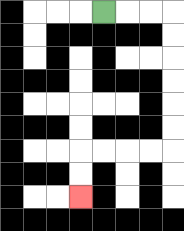{'start': '[4, 0]', 'end': '[3, 8]', 'path_directions': 'R,R,R,D,D,D,D,D,D,L,L,L,L,D,D', 'path_coordinates': '[[4, 0], [5, 0], [6, 0], [7, 0], [7, 1], [7, 2], [7, 3], [7, 4], [7, 5], [7, 6], [6, 6], [5, 6], [4, 6], [3, 6], [3, 7], [3, 8]]'}